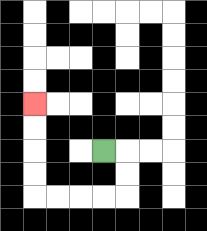{'start': '[4, 6]', 'end': '[1, 4]', 'path_directions': 'R,D,D,L,L,L,L,U,U,U,U', 'path_coordinates': '[[4, 6], [5, 6], [5, 7], [5, 8], [4, 8], [3, 8], [2, 8], [1, 8], [1, 7], [1, 6], [1, 5], [1, 4]]'}